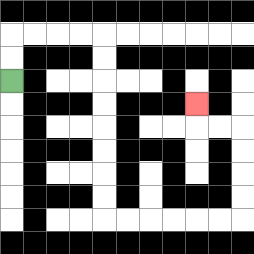{'start': '[0, 3]', 'end': '[8, 4]', 'path_directions': 'U,U,R,R,R,R,D,D,D,D,D,D,D,D,R,R,R,R,R,R,U,U,U,U,L,L,U', 'path_coordinates': '[[0, 3], [0, 2], [0, 1], [1, 1], [2, 1], [3, 1], [4, 1], [4, 2], [4, 3], [4, 4], [4, 5], [4, 6], [4, 7], [4, 8], [4, 9], [5, 9], [6, 9], [7, 9], [8, 9], [9, 9], [10, 9], [10, 8], [10, 7], [10, 6], [10, 5], [9, 5], [8, 5], [8, 4]]'}